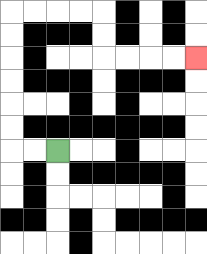{'start': '[2, 6]', 'end': '[8, 2]', 'path_directions': 'L,L,U,U,U,U,U,U,R,R,R,R,D,D,R,R,R,R', 'path_coordinates': '[[2, 6], [1, 6], [0, 6], [0, 5], [0, 4], [0, 3], [0, 2], [0, 1], [0, 0], [1, 0], [2, 0], [3, 0], [4, 0], [4, 1], [4, 2], [5, 2], [6, 2], [7, 2], [8, 2]]'}